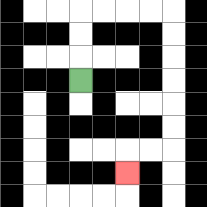{'start': '[3, 3]', 'end': '[5, 7]', 'path_directions': 'U,U,U,R,R,R,R,D,D,D,D,D,D,L,L,D', 'path_coordinates': '[[3, 3], [3, 2], [3, 1], [3, 0], [4, 0], [5, 0], [6, 0], [7, 0], [7, 1], [7, 2], [7, 3], [7, 4], [7, 5], [7, 6], [6, 6], [5, 6], [5, 7]]'}